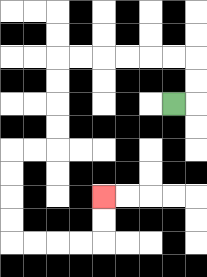{'start': '[7, 4]', 'end': '[4, 8]', 'path_directions': 'R,U,U,L,L,L,L,L,L,D,D,D,D,L,L,D,D,D,D,R,R,R,R,U,U', 'path_coordinates': '[[7, 4], [8, 4], [8, 3], [8, 2], [7, 2], [6, 2], [5, 2], [4, 2], [3, 2], [2, 2], [2, 3], [2, 4], [2, 5], [2, 6], [1, 6], [0, 6], [0, 7], [0, 8], [0, 9], [0, 10], [1, 10], [2, 10], [3, 10], [4, 10], [4, 9], [4, 8]]'}